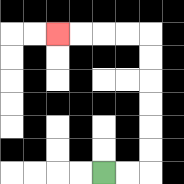{'start': '[4, 7]', 'end': '[2, 1]', 'path_directions': 'R,R,U,U,U,U,U,U,L,L,L,L', 'path_coordinates': '[[4, 7], [5, 7], [6, 7], [6, 6], [6, 5], [6, 4], [6, 3], [6, 2], [6, 1], [5, 1], [4, 1], [3, 1], [2, 1]]'}